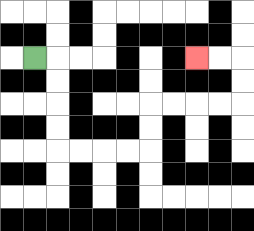{'start': '[1, 2]', 'end': '[8, 2]', 'path_directions': 'R,D,D,D,D,R,R,R,R,U,U,R,R,R,R,U,U,L,L', 'path_coordinates': '[[1, 2], [2, 2], [2, 3], [2, 4], [2, 5], [2, 6], [3, 6], [4, 6], [5, 6], [6, 6], [6, 5], [6, 4], [7, 4], [8, 4], [9, 4], [10, 4], [10, 3], [10, 2], [9, 2], [8, 2]]'}